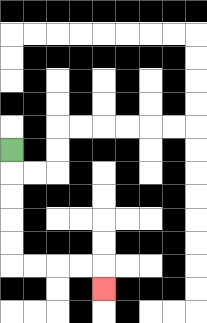{'start': '[0, 6]', 'end': '[4, 12]', 'path_directions': 'D,D,D,D,D,R,R,R,R,D', 'path_coordinates': '[[0, 6], [0, 7], [0, 8], [0, 9], [0, 10], [0, 11], [1, 11], [2, 11], [3, 11], [4, 11], [4, 12]]'}